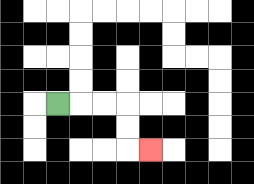{'start': '[2, 4]', 'end': '[6, 6]', 'path_directions': 'R,R,R,D,D,R', 'path_coordinates': '[[2, 4], [3, 4], [4, 4], [5, 4], [5, 5], [5, 6], [6, 6]]'}